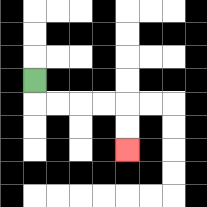{'start': '[1, 3]', 'end': '[5, 6]', 'path_directions': 'D,R,R,R,R,D,D', 'path_coordinates': '[[1, 3], [1, 4], [2, 4], [3, 4], [4, 4], [5, 4], [5, 5], [5, 6]]'}